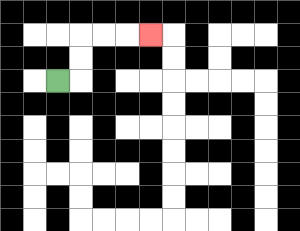{'start': '[2, 3]', 'end': '[6, 1]', 'path_directions': 'R,U,U,R,R,R', 'path_coordinates': '[[2, 3], [3, 3], [3, 2], [3, 1], [4, 1], [5, 1], [6, 1]]'}